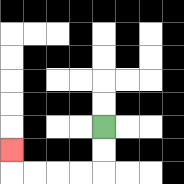{'start': '[4, 5]', 'end': '[0, 6]', 'path_directions': 'D,D,L,L,L,L,U', 'path_coordinates': '[[4, 5], [4, 6], [4, 7], [3, 7], [2, 7], [1, 7], [0, 7], [0, 6]]'}